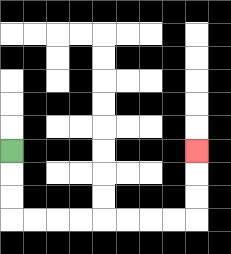{'start': '[0, 6]', 'end': '[8, 6]', 'path_directions': 'D,D,D,R,R,R,R,R,R,R,R,U,U,U', 'path_coordinates': '[[0, 6], [0, 7], [0, 8], [0, 9], [1, 9], [2, 9], [3, 9], [4, 9], [5, 9], [6, 9], [7, 9], [8, 9], [8, 8], [8, 7], [8, 6]]'}